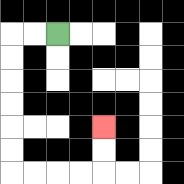{'start': '[2, 1]', 'end': '[4, 5]', 'path_directions': 'L,L,D,D,D,D,D,D,R,R,R,R,U,U', 'path_coordinates': '[[2, 1], [1, 1], [0, 1], [0, 2], [0, 3], [0, 4], [0, 5], [0, 6], [0, 7], [1, 7], [2, 7], [3, 7], [4, 7], [4, 6], [4, 5]]'}